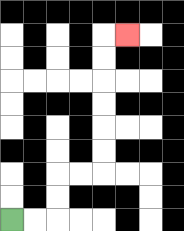{'start': '[0, 9]', 'end': '[5, 1]', 'path_directions': 'R,R,U,U,R,R,U,U,U,U,U,U,R', 'path_coordinates': '[[0, 9], [1, 9], [2, 9], [2, 8], [2, 7], [3, 7], [4, 7], [4, 6], [4, 5], [4, 4], [4, 3], [4, 2], [4, 1], [5, 1]]'}